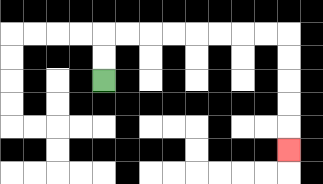{'start': '[4, 3]', 'end': '[12, 6]', 'path_directions': 'U,U,R,R,R,R,R,R,R,R,D,D,D,D,D', 'path_coordinates': '[[4, 3], [4, 2], [4, 1], [5, 1], [6, 1], [7, 1], [8, 1], [9, 1], [10, 1], [11, 1], [12, 1], [12, 2], [12, 3], [12, 4], [12, 5], [12, 6]]'}